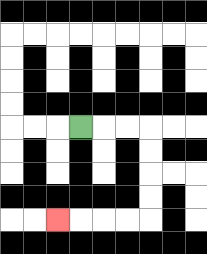{'start': '[3, 5]', 'end': '[2, 9]', 'path_directions': 'R,R,R,D,D,D,D,L,L,L,L', 'path_coordinates': '[[3, 5], [4, 5], [5, 5], [6, 5], [6, 6], [6, 7], [6, 8], [6, 9], [5, 9], [4, 9], [3, 9], [2, 9]]'}